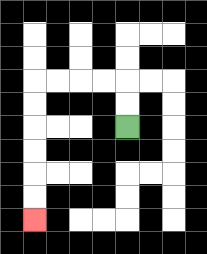{'start': '[5, 5]', 'end': '[1, 9]', 'path_directions': 'U,U,L,L,L,L,D,D,D,D,D,D', 'path_coordinates': '[[5, 5], [5, 4], [5, 3], [4, 3], [3, 3], [2, 3], [1, 3], [1, 4], [1, 5], [1, 6], [1, 7], [1, 8], [1, 9]]'}